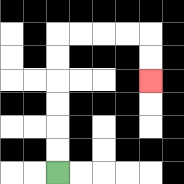{'start': '[2, 7]', 'end': '[6, 3]', 'path_directions': 'U,U,U,U,U,U,R,R,R,R,D,D', 'path_coordinates': '[[2, 7], [2, 6], [2, 5], [2, 4], [2, 3], [2, 2], [2, 1], [3, 1], [4, 1], [5, 1], [6, 1], [6, 2], [6, 3]]'}